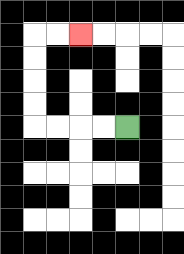{'start': '[5, 5]', 'end': '[3, 1]', 'path_directions': 'L,L,L,L,U,U,U,U,R,R', 'path_coordinates': '[[5, 5], [4, 5], [3, 5], [2, 5], [1, 5], [1, 4], [1, 3], [1, 2], [1, 1], [2, 1], [3, 1]]'}